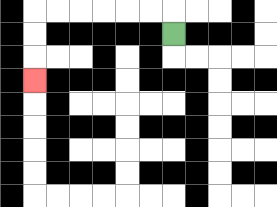{'start': '[7, 1]', 'end': '[1, 3]', 'path_directions': 'U,L,L,L,L,L,L,D,D,D', 'path_coordinates': '[[7, 1], [7, 0], [6, 0], [5, 0], [4, 0], [3, 0], [2, 0], [1, 0], [1, 1], [1, 2], [1, 3]]'}